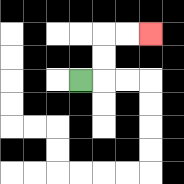{'start': '[3, 3]', 'end': '[6, 1]', 'path_directions': 'R,U,U,R,R', 'path_coordinates': '[[3, 3], [4, 3], [4, 2], [4, 1], [5, 1], [6, 1]]'}